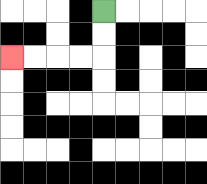{'start': '[4, 0]', 'end': '[0, 2]', 'path_directions': 'D,D,L,L,L,L', 'path_coordinates': '[[4, 0], [4, 1], [4, 2], [3, 2], [2, 2], [1, 2], [0, 2]]'}